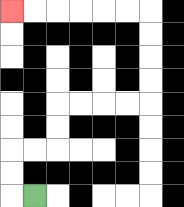{'start': '[1, 8]', 'end': '[0, 0]', 'path_directions': 'L,U,U,R,R,U,U,R,R,R,R,U,U,U,U,L,L,L,L,L,L', 'path_coordinates': '[[1, 8], [0, 8], [0, 7], [0, 6], [1, 6], [2, 6], [2, 5], [2, 4], [3, 4], [4, 4], [5, 4], [6, 4], [6, 3], [6, 2], [6, 1], [6, 0], [5, 0], [4, 0], [3, 0], [2, 0], [1, 0], [0, 0]]'}